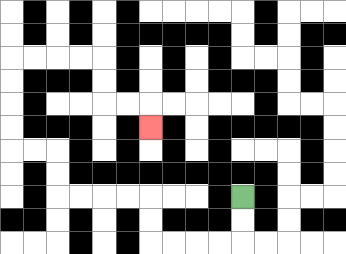{'start': '[10, 8]', 'end': '[6, 5]', 'path_directions': 'D,D,L,L,L,L,U,U,L,L,L,L,U,U,L,L,U,U,U,U,R,R,R,R,D,D,R,R,D', 'path_coordinates': '[[10, 8], [10, 9], [10, 10], [9, 10], [8, 10], [7, 10], [6, 10], [6, 9], [6, 8], [5, 8], [4, 8], [3, 8], [2, 8], [2, 7], [2, 6], [1, 6], [0, 6], [0, 5], [0, 4], [0, 3], [0, 2], [1, 2], [2, 2], [3, 2], [4, 2], [4, 3], [4, 4], [5, 4], [6, 4], [6, 5]]'}